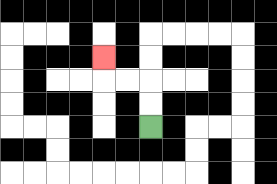{'start': '[6, 5]', 'end': '[4, 2]', 'path_directions': 'U,U,L,L,U', 'path_coordinates': '[[6, 5], [6, 4], [6, 3], [5, 3], [4, 3], [4, 2]]'}